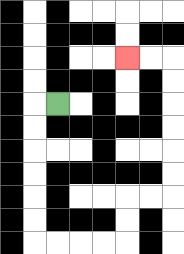{'start': '[2, 4]', 'end': '[5, 2]', 'path_directions': 'L,D,D,D,D,D,D,R,R,R,R,U,U,R,R,U,U,U,U,U,U,L,L', 'path_coordinates': '[[2, 4], [1, 4], [1, 5], [1, 6], [1, 7], [1, 8], [1, 9], [1, 10], [2, 10], [3, 10], [4, 10], [5, 10], [5, 9], [5, 8], [6, 8], [7, 8], [7, 7], [7, 6], [7, 5], [7, 4], [7, 3], [7, 2], [6, 2], [5, 2]]'}